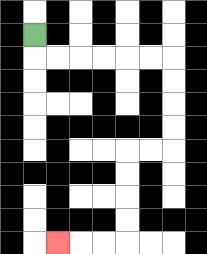{'start': '[1, 1]', 'end': '[2, 10]', 'path_directions': 'D,R,R,R,R,R,R,D,D,D,D,L,L,D,D,D,D,L,L,L', 'path_coordinates': '[[1, 1], [1, 2], [2, 2], [3, 2], [4, 2], [5, 2], [6, 2], [7, 2], [7, 3], [7, 4], [7, 5], [7, 6], [6, 6], [5, 6], [5, 7], [5, 8], [5, 9], [5, 10], [4, 10], [3, 10], [2, 10]]'}